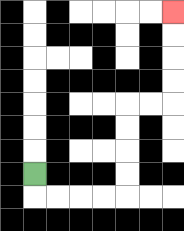{'start': '[1, 7]', 'end': '[7, 0]', 'path_directions': 'D,R,R,R,R,U,U,U,U,R,R,U,U,U,U', 'path_coordinates': '[[1, 7], [1, 8], [2, 8], [3, 8], [4, 8], [5, 8], [5, 7], [5, 6], [5, 5], [5, 4], [6, 4], [7, 4], [7, 3], [7, 2], [7, 1], [7, 0]]'}